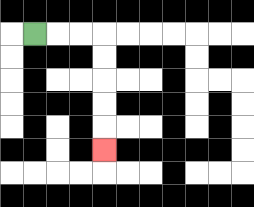{'start': '[1, 1]', 'end': '[4, 6]', 'path_directions': 'R,R,R,D,D,D,D,D', 'path_coordinates': '[[1, 1], [2, 1], [3, 1], [4, 1], [4, 2], [4, 3], [4, 4], [4, 5], [4, 6]]'}